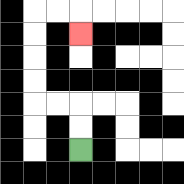{'start': '[3, 6]', 'end': '[3, 1]', 'path_directions': 'U,U,L,L,U,U,U,U,R,R,D', 'path_coordinates': '[[3, 6], [3, 5], [3, 4], [2, 4], [1, 4], [1, 3], [1, 2], [1, 1], [1, 0], [2, 0], [3, 0], [3, 1]]'}